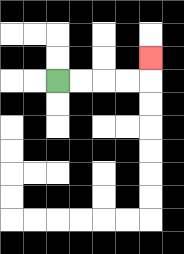{'start': '[2, 3]', 'end': '[6, 2]', 'path_directions': 'R,R,R,R,U', 'path_coordinates': '[[2, 3], [3, 3], [4, 3], [5, 3], [6, 3], [6, 2]]'}